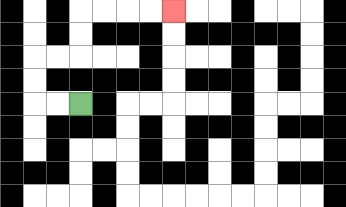{'start': '[3, 4]', 'end': '[7, 0]', 'path_directions': 'L,L,U,U,R,R,U,U,R,R,R,R', 'path_coordinates': '[[3, 4], [2, 4], [1, 4], [1, 3], [1, 2], [2, 2], [3, 2], [3, 1], [3, 0], [4, 0], [5, 0], [6, 0], [7, 0]]'}